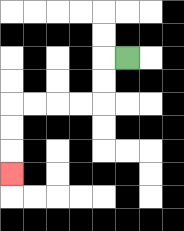{'start': '[5, 2]', 'end': '[0, 7]', 'path_directions': 'L,D,D,L,L,L,L,D,D,D', 'path_coordinates': '[[5, 2], [4, 2], [4, 3], [4, 4], [3, 4], [2, 4], [1, 4], [0, 4], [0, 5], [0, 6], [0, 7]]'}